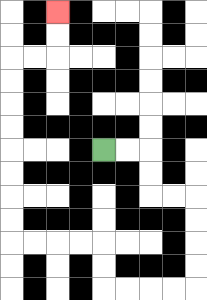{'start': '[4, 6]', 'end': '[2, 0]', 'path_directions': 'R,R,D,D,R,R,D,D,D,D,L,L,L,L,U,U,L,L,L,L,U,U,U,U,U,U,U,U,R,R,U,U', 'path_coordinates': '[[4, 6], [5, 6], [6, 6], [6, 7], [6, 8], [7, 8], [8, 8], [8, 9], [8, 10], [8, 11], [8, 12], [7, 12], [6, 12], [5, 12], [4, 12], [4, 11], [4, 10], [3, 10], [2, 10], [1, 10], [0, 10], [0, 9], [0, 8], [0, 7], [0, 6], [0, 5], [0, 4], [0, 3], [0, 2], [1, 2], [2, 2], [2, 1], [2, 0]]'}